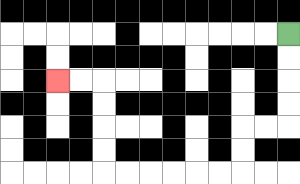{'start': '[12, 1]', 'end': '[2, 3]', 'path_directions': 'D,D,D,D,L,L,D,D,L,L,L,L,L,L,U,U,U,U,L,L', 'path_coordinates': '[[12, 1], [12, 2], [12, 3], [12, 4], [12, 5], [11, 5], [10, 5], [10, 6], [10, 7], [9, 7], [8, 7], [7, 7], [6, 7], [5, 7], [4, 7], [4, 6], [4, 5], [4, 4], [4, 3], [3, 3], [2, 3]]'}